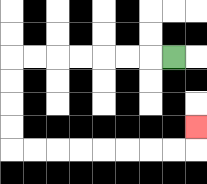{'start': '[7, 2]', 'end': '[8, 5]', 'path_directions': 'L,L,L,L,L,L,L,D,D,D,D,R,R,R,R,R,R,R,R,U', 'path_coordinates': '[[7, 2], [6, 2], [5, 2], [4, 2], [3, 2], [2, 2], [1, 2], [0, 2], [0, 3], [0, 4], [0, 5], [0, 6], [1, 6], [2, 6], [3, 6], [4, 6], [5, 6], [6, 6], [7, 6], [8, 6], [8, 5]]'}